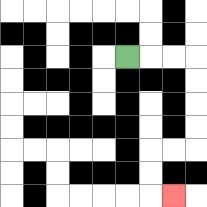{'start': '[5, 2]', 'end': '[7, 8]', 'path_directions': 'R,R,R,D,D,D,D,L,L,D,D,R', 'path_coordinates': '[[5, 2], [6, 2], [7, 2], [8, 2], [8, 3], [8, 4], [8, 5], [8, 6], [7, 6], [6, 6], [6, 7], [6, 8], [7, 8]]'}